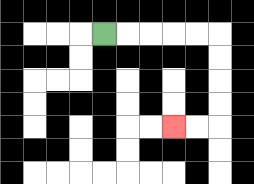{'start': '[4, 1]', 'end': '[7, 5]', 'path_directions': 'R,R,R,R,R,D,D,D,D,L,L', 'path_coordinates': '[[4, 1], [5, 1], [6, 1], [7, 1], [8, 1], [9, 1], [9, 2], [9, 3], [9, 4], [9, 5], [8, 5], [7, 5]]'}